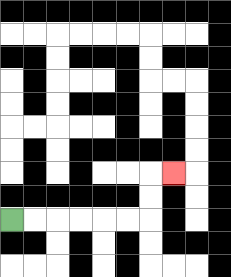{'start': '[0, 9]', 'end': '[7, 7]', 'path_directions': 'R,R,R,R,R,R,U,U,R', 'path_coordinates': '[[0, 9], [1, 9], [2, 9], [3, 9], [4, 9], [5, 9], [6, 9], [6, 8], [6, 7], [7, 7]]'}